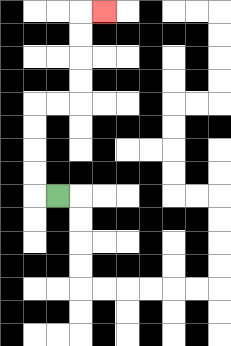{'start': '[2, 8]', 'end': '[4, 0]', 'path_directions': 'L,U,U,U,U,R,R,U,U,U,U,R', 'path_coordinates': '[[2, 8], [1, 8], [1, 7], [1, 6], [1, 5], [1, 4], [2, 4], [3, 4], [3, 3], [3, 2], [3, 1], [3, 0], [4, 0]]'}